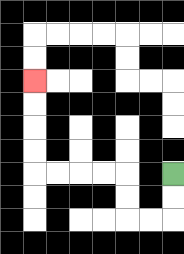{'start': '[7, 7]', 'end': '[1, 3]', 'path_directions': 'D,D,L,L,U,U,L,L,L,L,U,U,U,U', 'path_coordinates': '[[7, 7], [7, 8], [7, 9], [6, 9], [5, 9], [5, 8], [5, 7], [4, 7], [3, 7], [2, 7], [1, 7], [1, 6], [1, 5], [1, 4], [1, 3]]'}